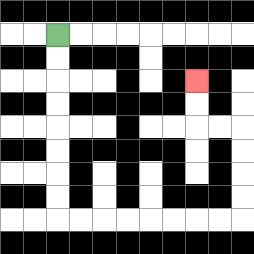{'start': '[2, 1]', 'end': '[8, 3]', 'path_directions': 'D,D,D,D,D,D,D,D,R,R,R,R,R,R,R,R,U,U,U,U,L,L,U,U', 'path_coordinates': '[[2, 1], [2, 2], [2, 3], [2, 4], [2, 5], [2, 6], [2, 7], [2, 8], [2, 9], [3, 9], [4, 9], [5, 9], [6, 9], [7, 9], [8, 9], [9, 9], [10, 9], [10, 8], [10, 7], [10, 6], [10, 5], [9, 5], [8, 5], [8, 4], [8, 3]]'}